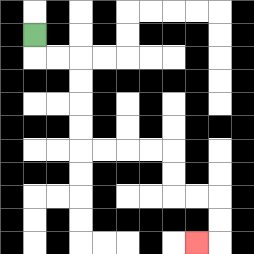{'start': '[1, 1]', 'end': '[8, 10]', 'path_directions': 'D,R,R,D,D,D,D,R,R,R,R,D,D,R,R,D,D,L', 'path_coordinates': '[[1, 1], [1, 2], [2, 2], [3, 2], [3, 3], [3, 4], [3, 5], [3, 6], [4, 6], [5, 6], [6, 6], [7, 6], [7, 7], [7, 8], [8, 8], [9, 8], [9, 9], [9, 10], [8, 10]]'}